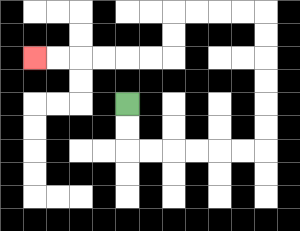{'start': '[5, 4]', 'end': '[1, 2]', 'path_directions': 'D,D,R,R,R,R,R,R,U,U,U,U,U,U,L,L,L,L,D,D,L,L,L,L,L,L', 'path_coordinates': '[[5, 4], [5, 5], [5, 6], [6, 6], [7, 6], [8, 6], [9, 6], [10, 6], [11, 6], [11, 5], [11, 4], [11, 3], [11, 2], [11, 1], [11, 0], [10, 0], [9, 0], [8, 0], [7, 0], [7, 1], [7, 2], [6, 2], [5, 2], [4, 2], [3, 2], [2, 2], [1, 2]]'}